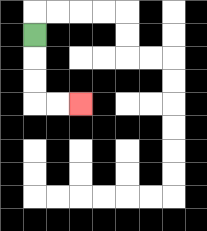{'start': '[1, 1]', 'end': '[3, 4]', 'path_directions': 'D,D,D,R,R', 'path_coordinates': '[[1, 1], [1, 2], [1, 3], [1, 4], [2, 4], [3, 4]]'}